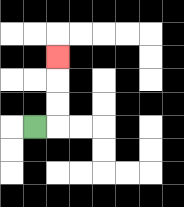{'start': '[1, 5]', 'end': '[2, 2]', 'path_directions': 'R,U,U,U', 'path_coordinates': '[[1, 5], [2, 5], [2, 4], [2, 3], [2, 2]]'}